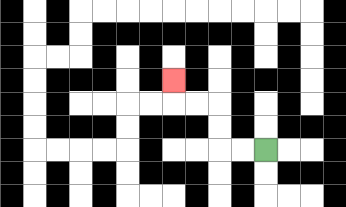{'start': '[11, 6]', 'end': '[7, 3]', 'path_directions': 'L,L,U,U,L,L,U', 'path_coordinates': '[[11, 6], [10, 6], [9, 6], [9, 5], [9, 4], [8, 4], [7, 4], [7, 3]]'}